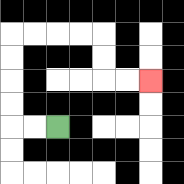{'start': '[2, 5]', 'end': '[6, 3]', 'path_directions': 'L,L,U,U,U,U,R,R,R,R,D,D,R,R', 'path_coordinates': '[[2, 5], [1, 5], [0, 5], [0, 4], [0, 3], [0, 2], [0, 1], [1, 1], [2, 1], [3, 1], [4, 1], [4, 2], [4, 3], [5, 3], [6, 3]]'}